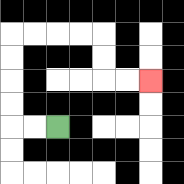{'start': '[2, 5]', 'end': '[6, 3]', 'path_directions': 'L,L,U,U,U,U,R,R,R,R,D,D,R,R', 'path_coordinates': '[[2, 5], [1, 5], [0, 5], [0, 4], [0, 3], [0, 2], [0, 1], [1, 1], [2, 1], [3, 1], [4, 1], [4, 2], [4, 3], [5, 3], [6, 3]]'}